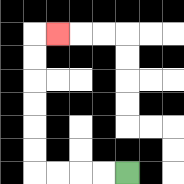{'start': '[5, 7]', 'end': '[2, 1]', 'path_directions': 'L,L,L,L,U,U,U,U,U,U,R', 'path_coordinates': '[[5, 7], [4, 7], [3, 7], [2, 7], [1, 7], [1, 6], [1, 5], [1, 4], [1, 3], [1, 2], [1, 1], [2, 1]]'}